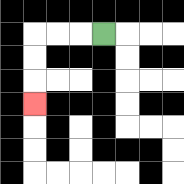{'start': '[4, 1]', 'end': '[1, 4]', 'path_directions': 'L,L,L,D,D,D', 'path_coordinates': '[[4, 1], [3, 1], [2, 1], [1, 1], [1, 2], [1, 3], [1, 4]]'}